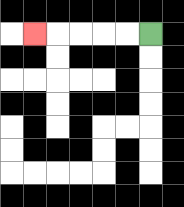{'start': '[6, 1]', 'end': '[1, 1]', 'path_directions': 'L,L,L,L,L', 'path_coordinates': '[[6, 1], [5, 1], [4, 1], [3, 1], [2, 1], [1, 1]]'}